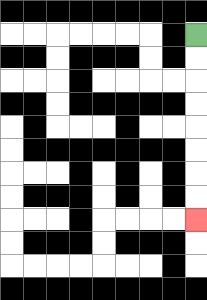{'start': '[8, 1]', 'end': '[8, 9]', 'path_directions': 'D,D,D,D,D,D,D,D', 'path_coordinates': '[[8, 1], [8, 2], [8, 3], [8, 4], [8, 5], [8, 6], [8, 7], [8, 8], [8, 9]]'}